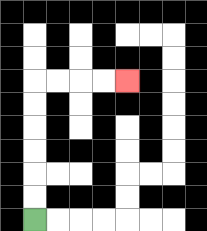{'start': '[1, 9]', 'end': '[5, 3]', 'path_directions': 'U,U,U,U,U,U,R,R,R,R', 'path_coordinates': '[[1, 9], [1, 8], [1, 7], [1, 6], [1, 5], [1, 4], [1, 3], [2, 3], [3, 3], [4, 3], [5, 3]]'}